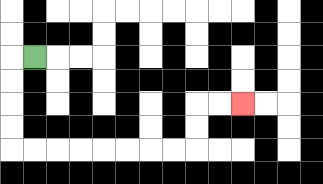{'start': '[1, 2]', 'end': '[10, 4]', 'path_directions': 'L,D,D,D,D,R,R,R,R,R,R,R,R,U,U,R,R', 'path_coordinates': '[[1, 2], [0, 2], [0, 3], [0, 4], [0, 5], [0, 6], [1, 6], [2, 6], [3, 6], [4, 6], [5, 6], [6, 6], [7, 6], [8, 6], [8, 5], [8, 4], [9, 4], [10, 4]]'}